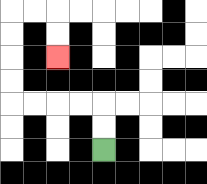{'start': '[4, 6]', 'end': '[2, 2]', 'path_directions': 'U,U,L,L,L,L,U,U,U,U,R,R,D,D', 'path_coordinates': '[[4, 6], [4, 5], [4, 4], [3, 4], [2, 4], [1, 4], [0, 4], [0, 3], [0, 2], [0, 1], [0, 0], [1, 0], [2, 0], [2, 1], [2, 2]]'}